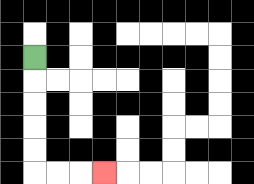{'start': '[1, 2]', 'end': '[4, 7]', 'path_directions': 'D,D,D,D,D,R,R,R', 'path_coordinates': '[[1, 2], [1, 3], [1, 4], [1, 5], [1, 6], [1, 7], [2, 7], [3, 7], [4, 7]]'}